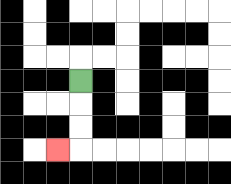{'start': '[3, 3]', 'end': '[2, 6]', 'path_directions': 'D,D,D,L', 'path_coordinates': '[[3, 3], [3, 4], [3, 5], [3, 6], [2, 6]]'}